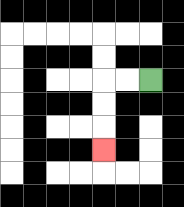{'start': '[6, 3]', 'end': '[4, 6]', 'path_directions': 'L,L,D,D,D', 'path_coordinates': '[[6, 3], [5, 3], [4, 3], [4, 4], [4, 5], [4, 6]]'}